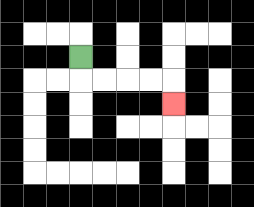{'start': '[3, 2]', 'end': '[7, 4]', 'path_directions': 'D,R,R,R,R,D', 'path_coordinates': '[[3, 2], [3, 3], [4, 3], [5, 3], [6, 3], [7, 3], [7, 4]]'}